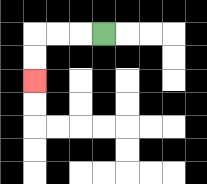{'start': '[4, 1]', 'end': '[1, 3]', 'path_directions': 'L,L,L,D,D', 'path_coordinates': '[[4, 1], [3, 1], [2, 1], [1, 1], [1, 2], [1, 3]]'}